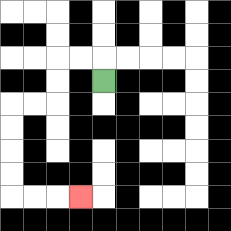{'start': '[4, 3]', 'end': '[3, 8]', 'path_directions': 'U,L,L,D,D,L,L,D,D,D,D,R,R,R', 'path_coordinates': '[[4, 3], [4, 2], [3, 2], [2, 2], [2, 3], [2, 4], [1, 4], [0, 4], [0, 5], [0, 6], [0, 7], [0, 8], [1, 8], [2, 8], [3, 8]]'}